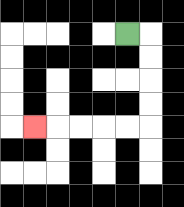{'start': '[5, 1]', 'end': '[1, 5]', 'path_directions': 'R,D,D,D,D,L,L,L,L,L', 'path_coordinates': '[[5, 1], [6, 1], [6, 2], [6, 3], [6, 4], [6, 5], [5, 5], [4, 5], [3, 5], [2, 5], [1, 5]]'}